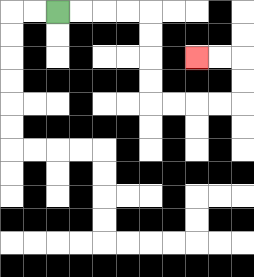{'start': '[2, 0]', 'end': '[8, 2]', 'path_directions': 'R,R,R,R,D,D,D,D,R,R,R,R,U,U,L,L', 'path_coordinates': '[[2, 0], [3, 0], [4, 0], [5, 0], [6, 0], [6, 1], [6, 2], [6, 3], [6, 4], [7, 4], [8, 4], [9, 4], [10, 4], [10, 3], [10, 2], [9, 2], [8, 2]]'}